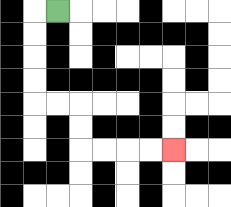{'start': '[2, 0]', 'end': '[7, 6]', 'path_directions': 'L,D,D,D,D,R,R,D,D,R,R,R,R', 'path_coordinates': '[[2, 0], [1, 0], [1, 1], [1, 2], [1, 3], [1, 4], [2, 4], [3, 4], [3, 5], [3, 6], [4, 6], [5, 6], [6, 6], [7, 6]]'}